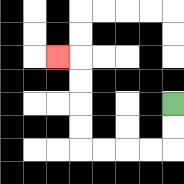{'start': '[7, 4]', 'end': '[2, 2]', 'path_directions': 'D,D,L,L,L,L,U,U,U,U,L', 'path_coordinates': '[[7, 4], [7, 5], [7, 6], [6, 6], [5, 6], [4, 6], [3, 6], [3, 5], [3, 4], [3, 3], [3, 2], [2, 2]]'}